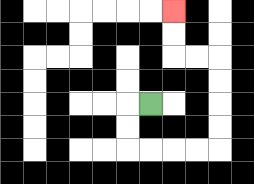{'start': '[6, 4]', 'end': '[7, 0]', 'path_directions': 'L,D,D,R,R,R,R,U,U,U,U,L,L,U,U', 'path_coordinates': '[[6, 4], [5, 4], [5, 5], [5, 6], [6, 6], [7, 6], [8, 6], [9, 6], [9, 5], [9, 4], [9, 3], [9, 2], [8, 2], [7, 2], [7, 1], [7, 0]]'}